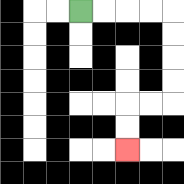{'start': '[3, 0]', 'end': '[5, 6]', 'path_directions': 'R,R,R,R,D,D,D,D,L,L,D,D', 'path_coordinates': '[[3, 0], [4, 0], [5, 0], [6, 0], [7, 0], [7, 1], [7, 2], [7, 3], [7, 4], [6, 4], [5, 4], [5, 5], [5, 6]]'}